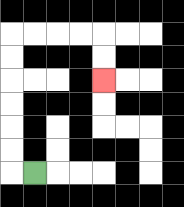{'start': '[1, 7]', 'end': '[4, 3]', 'path_directions': 'L,U,U,U,U,U,U,R,R,R,R,D,D', 'path_coordinates': '[[1, 7], [0, 7], [0, 6], [0, 5], [0, 4], [0, 3], [0, 2], [0, 1], [1, 1], [2, 1], [3, 1], [4, 1], [4, 2], [4, 3]]'}